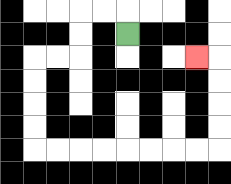{'start': '[5, 1]', 'end': '[8, 2]', 'path_directions': 'U,L,L,D,D,L,L,D,D,D,D,R,R,R,R,R,R,R,R,U,U,U,U,L', 'path_coordinates': '[[5, 1], [5, 0], [4, 0], [3, 0], [3, 1], [3, 2], [2, 2], [1, 2], [1, 3], [1, 4], [1, 5], [1, 6], [2, 6], [3, 6], [4, 6], [5, 6], [6, 6], [7, 6], [8, 6], [9, 6], [9, 5], [9, 4], [9, 3], [9, 2], [8, 2]]'}